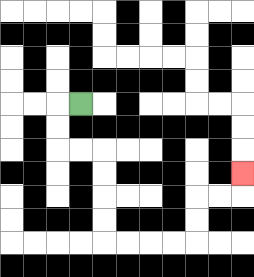{'start': '[3, 4]', 'end': '[10, 7]', 'path_directions': 'L,D,D,R,R,D,D,D,D,R,R,R,R,U,U,R,R,U', 'path_coordinates': '[[3, 4], [2, 4], [2, 5], [2, 6], [3, 6], [4, 6], [4, 7], [4, 8], [4, 9], [4, 10], [5, 10], [6, 10], [7, 10], [8, 10], [8, 9], [8, 8], [9, 8], [10, 8], [10, 7]]'}